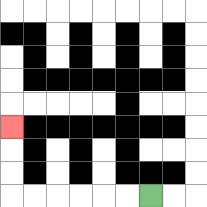{'start': '[6, 8]', 'end': '[0, 5]', 'path_directions': 'L,L,L,L,L,L,U,U,U', 'path_coordinates': '[[6, 8], [5, 8], [4, 8], [3, 8], [2, 8], [1, 8], [0, 8], [0, 7], [0, 6], [0, 5]]'}